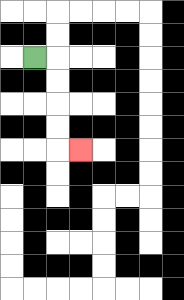{'start': '[1, 2]', 'end': '[3, 6]', 'path_directions': 'R,D,D,D,D,R', 'path_coordinates': '[[1, 2], [2, 2], [2, 3], [2, 4], [2, 5], [2, 6], [3, 6]]'}